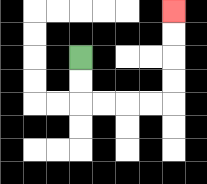{'start': '[3, 2]', 'end': '[7, 0]', 'path_directions': 'D,D,R,R,R,R,U,U,U,U', 'path_coordinates': '[[3, 2], [3, 3], [3, 4], [4, 4], [5, 4], [6, 4], [7, 4], [7, 3], [7, 2], [7, 1], [7, 0]]'}